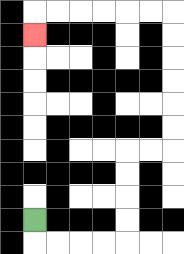{'start': '[1, 9]', 'end': '[1, 1]', 'path_directions': 'D,R,R,R,R,U,U,U,U,R,R,U,U,U,U,U,U,L,L,L,L,L,L,D', 'path_coordinates': '[[1, 9], [1, 10], [2, 10], [3, 10], [4, 10], [5, 10], [5, 9], [5, 8], [5, 7], [5, 6], [6, 6], [7, 6], [7, 5], [7, 4], [7, 3], [7, 2], [7, 1], [7, 0], [6, 0], [5, 0], [4, 0], [3, 0], [2, 0], [1, 0], [1, 1]]'}